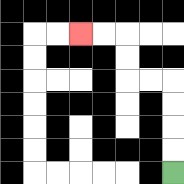{'start': '[7, 7]', 'end': '[3, 1]', 'path_directions': 'U,U,U,U,L,L,U,U,L,L', 'path_coordinates': '[[7, 7], [7, 6], [7, 5], [7, 4], [7, 3], [6, 3], [5, 3], [5, 2], [5, 1], [4, 1], [3, 1]]'}